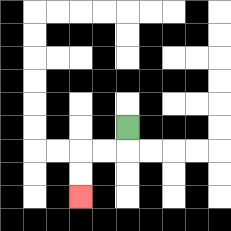{'start': '[5, 5]', 'end': '[3, 8]', 'path_directions': 'D,L,L,D,D', 'path_coordinates': '[[5, 5], [5, 6], [4, 6], [3, 6], [3, 7], [3, 8]]'}